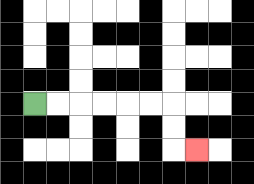{'start': '[1, 4]', 'end': '[8, 6]', 'path_directions': 'R,R,R,R,R,R,D,D,R', 'path_coordinates': '[[1, 4], [2, 4], [3, 4], [4, 4], [5, 4], [6, 4], [7, 4], [7, 5], [7, 6], [8, 6]]'}